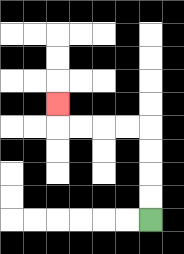{'start': '[6, 9]', 'end': '[2, 4]', 'path_directions': 'U,U,U,U,L,L,L,L,U', 'path_coordinates': '[[6, 9], [6, 8], [6, 7], [6, 6], [6, 5], [5, 5], [4, 5], [3, 5], [2, 5], [2, 4]]'}